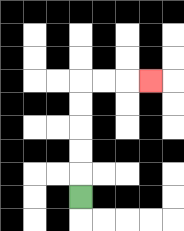{'start': '[3, 8]', 'end': '[6, 3]', 'path_directions': 'U,U,U,U,U,R,R,R', 'path_coordinates': '[[3, 8], [3, 7], [3, 6], [3, 5], [3, 4], [3, 3], [4, 3], [5, 3], [6, 3]]'}